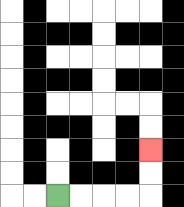{'start': '[2, 8]', 'end': '[6, 6]', 'path_directions': 'R,R,R,R,U,U', 'path_coordinates': '[[2, 8], [3, 8], [4, 8], [5, 8], [6, 8], [6, 7], [6, 6]]'}